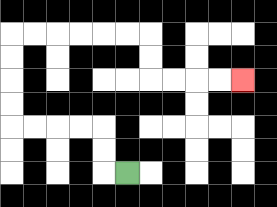{'start': '[5, 7]', 'end': '[10, 3]', 'path_directions': 'L,U,U,L,L,L,L,U,U,U,U,R,R,R,R,R,R,D,D,R,R,R,R', 'path_coordinates': '[[5, 7], [4, 7], [4, 6], [4, 5], [3, 5], [2, 5], [1, 5], [0, 5], [0, 4], [0, 3], [0, 2], [0, 1], [1, 1], [2, 1], [3, 1], [4, 1], [5, 1], [6, 1], [6, 2], [6, 3], [7, 3], [8, 3], [9, 3], [10, 3]]'}